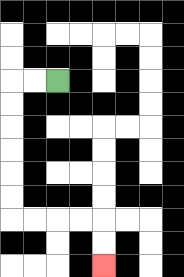{'start': '[2, 3]', 'end': '[4, 11]', 'path_directions': 'L,L,D,D,D,D,D,D,R,R,R,R,D,D', 'path_coordinates': '[[2, 3], [1, 3], [0, 3], [0, 4], [0, 5], [0, 6], [0, 7], [0, 8], [0, 9], [1, 9], [2, 9], [3, 9], [4, 9], [4, 10], [4, 11]]'}